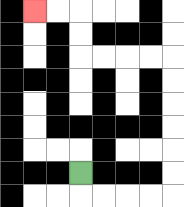{'start': '[3, 7]', 'end': '[1, 0]', 'path_directions': 'D,R,R,R,R,U,U,U,U,U,U,L,L,L,L,U,U,L,L', 'path_coordinates': '[[3, 7], [3, 8], [4, 8], [5, 8], [6, 8], [7, 8], [7, 7], [7, 6], [7, 5], [7, 4], [7, 3], [7, 2], [6, 2], [5, 2], [4, 2], [3, 2], [3, 1], [3, 0], [2, 0], [1, 0]]'}